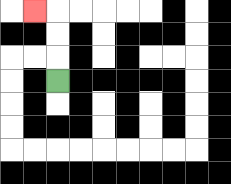{'start': '[2, 3]', 'end': '[1, 0]', 'path_directions': 'U,U,U,L', 'path_coordinates': '[[2, 3], [2, 2], [2, 1], [2, 0], [1, 0]]'}